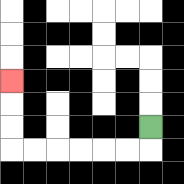{'start': '[6, 5]', 'end': '[0, 3]', 'path_directions': 'D,L,L,L,L,L,L,U,U,U', 'path_coordinates': '[[6, 5], [6, 6], [5, 6], [4, 6], [3, 6], [2, 6], [1, 6], [0, 6], [0, 5], [0, 4], [0, 3]]'}